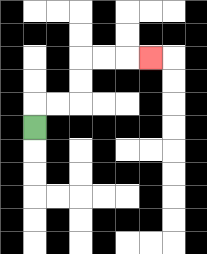{'start': '[1, 5]', 'end': '[6, 2]', 'path_directions': 'U,R,R,U,U,R,R,R', 'path_coordinates': '[[1, 5], [1, 4], [2, 4], [3, 4], [3, 3], [3, 2], [4, 2], [5, 2], [6, 2]]'}